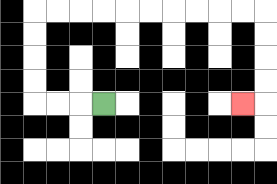{'start': '[4, 4]', 'end': '[10, 4]', 'path_directions': 'L,L,L,U,U,U,U,R,R,R,R,R,R,R,R,R,R,D,D,D,D,L', 'path_coordinates': '[[4, 4], [3, 4], [2, 4], [1, 4], [1, 3], [1, 2], [1, 1], [1, 0], [2, 0], [3, 0], [4, 0], [5, 0], [6, 0], [7, 0], [8, 0], [9, 0], [10, 0], [11, 0], [11, 1], [11, 2], [11, 3], [11, 4], [10, 4]]'}